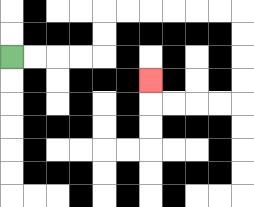{'start': '[0, 2]', 'end': '[6, 3]', 'path_directions': 'R,R,R,R,U,U,R,R,R,R,R,R,D,D,D,D,L,L,L,L,U', 'path_coordinates': '[[0, 2], [1, 2], [2, 2], [3, 2], [4, 2], [4, 1], [4, 0], [5, 0], [6, 0], [7, 0], [8, 0], [9, 0], [10, 0], [10, 1], [10, 2], [10, 3], [10, 4], [9, 4], [8, 4], [7, 4], [6, 4], [6, 3]]'}